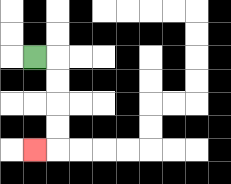{'start': '[1, 2]', 'end': '[1, 6]', 'path_directions': 'R,D,D,D,D,L', 'path_coordinates': '[[1, 2], [2, 2], [2, 3], [2, 4], [2, 5], [2, 6], [1, 6]]'}